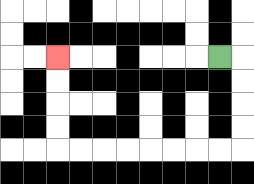{'start': '[9, 2]', 'end': '[2, 2]', 'path_directions': 'R,D,D,D,D,L,L,L,L,L,L,L,L,U,U,U,U', 'path_coordinates': '[[9, 2], [10, 2], [10, 3], [10, 4], [10, 5], [10, 6], [9, 6], [8, 6], [7, 6], [6, 6], [5, 6], [4, 6], [3, 6], [2, 6], [2, 5], [2, 4], [2, 3], [2, 2]]'}